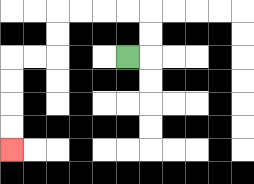{'start': '[5, 2]', 'end': '[0, 6]', 'path_directions': 'R,U,U,L,L,L,L,D,D,L,L,D,D,D,D', 'path_coordinates': '[[5, 2], [6, 2], [6, 1], [6, 0], [5, 0], [4, 0], [3, 0], [2, 0], [2, 1], [2, 2], [1, 2], [0, 2], [0, 3], [0, 4], [0, 5], [0, 6]]'}